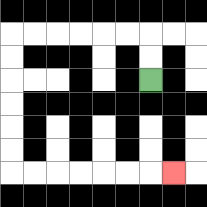{'start': '[6, 3]', 'end': '[7, 7]', 'path_directions': 'U,U,L,L,L,L,L,L,D,D,D,D,D,D,R,R,R,R,R,R,R', 'path_coordinates': '[[6, 3], [6, 2], [6, 1], [5, 1], [4, 1], [3, 1], [2, 1], [1, 1], [0, 1], [0, 2], [0, 3], [0, 4], [0, 5], [0, 6], [0, 7], [1, 7], [2, 7], [3, 7], [4, 7], [5, 7], [6, 7], [7, 7]]'}